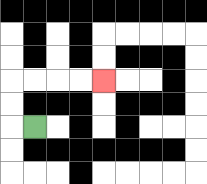{'start': '[1, 5]', 'end': '[4, 3]', 'path_directions': 'L,U,U,R,R,R,R', 'path_coordinates': '[[1, 5], [0, 5], [0, 4], [0, 3], [1, 3], [2, 3], [3, 3], [4, 3]]'}